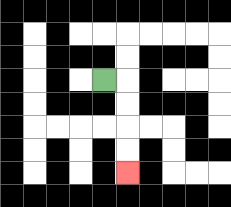{'start': '[4, 3]', 'end': '[5, 7]', 'path_directions': 'R,D,D,D,D', 'path_coordinates': '[[4, 3], [5, 3], [5, 4], [5, 5], [5, 6], [5, 7]]'}